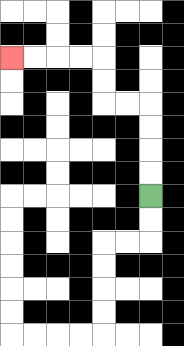{'start': '[6, 8]', 'end': '[0, 2]', 'path_directions': 'U,U,U,U,L,L,U,U,L,L,L,L', 'path_coordinates': '[[6, 8], [6, 7], [6, 6], [6, 5], [6, 4], [5, 4], [4, 4], [4, 3], [4, 2], [3, 2], [2, 2], [1, 2], [0, 2]]'}